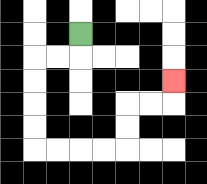{'start': '[3, 1]', 'end': '[7, 3]', 'path_directions': 'D,L,L,D,D,D,D,R,R,R,R,U,U,R,R,U', 'path_coordinates': '[[3, 1], [3, 2], [2, 2], [1, 2], [1, 3], [1, 4], [1, 5], [1, 6], [2, 6], [3, 6], [4, 6], [5, 6], [5, 5], [5, 4], [6, 4], [7, 4], [7, 3]]'}